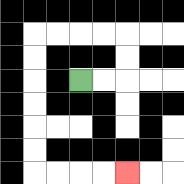{'start': '[3, 3]', 'end': '[5, 7]', 'path_directions': 'R,R,U,U,L,L,L,L,D,D,D,D,D,D,R,R,R,R', 'path_coordinates': '[[3, 3], [4, 3], [5, 3], [5, 2], [5, 1], [4, 1], [3, 1], [2, 1], [1, 1], [1, 2], [1, 3], [1, 4], [1, 5], [1, 6], [1, 7], [2, 7], [3, 7], [4, 7], [5, 7]]'}